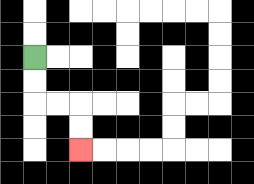{'start': '[1, 2]', 'end': '[3, 6]', 'path_directions': 'D,D,R,R,D,D', 'path_coordinates': '[[1, 2], [1, 3], [1, 4], [2, 4], [3, 4], [3, 5], [3, 6]]'}